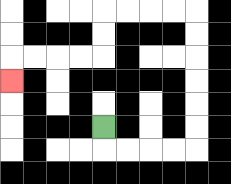{'start': '[4, 5]', 'end': '[0, 3]', 'path_directions': 'D,R,R,R,R,U,U,U,U,U,U,L,L,L,L,D,D,L,L,L,L,D', 'path_coordinates': '[[4, 5], [4, 6], [5, 6], [6, 6], [7, 6], [8, 6], [8, 5], [8, 4], [8, 3], [8, 2], [8, 1], [8, 0], [7, 0], [6, 0], [5, 0], [4, 0], [4, 1], [4, 2], [3, 2], [2, 2], [1, 2], [0, 2], [0, 3]]'}